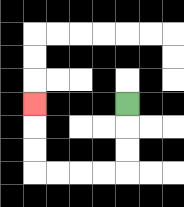{'start': '[5, 4]', 'end': '[1, 4]', 'path_directions': 'D,D,D,L,L,L,L,U,U,U', 'path_coordinates': '[[5, 4], [5, 5], [5, 6], [5, 7], [4, 7], [3, 7], [2, 7], [1, 7], [1, 6], [1, 5], [1, 4]]'}